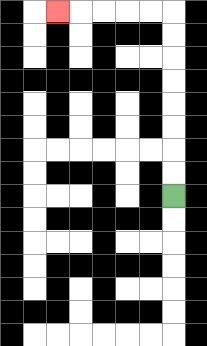{'start': '[7, 8]', 'end': '[2, 0]', 'path_directions': 'U,U,U,U,U,U,U,U,L,L,L,L,L', 'path_coordinates': '[[7, 8], [7, 7], [7, 6], [7, 5], [7, 4], [7, 3], [7, 2], [7, 1], [7, 0], [6, 0], [5, 0], [4, 0], [3, 0], [2, 0]]'}